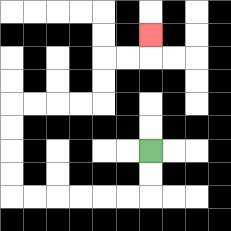{'start': '[6, 6]', 'end': '[6, 1]', 'path_directions': 'D,D,L,L,L,L,L,L,U,U,U,U,R,R,R,R,U,U,R,R,U', 'path_coordinates': '[[6, 6], [6, 7], [6, 8], [5, 8], [4, 8], [3, 8], [2, 8], [1, 8], [0, 8], [0, 7], [0, 6], [0, 5], [0, 4], [1, 4], [2, 4], [3, 4], [4, 4], [4, 3], [4, 2], [5, 2], [6, 2], [6, 1]]'}